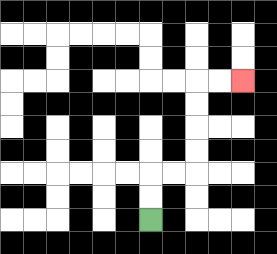{'start': '[6, 9]', 'end': '[10, 3]', 'path_directions': 'U,U,R,R,U,U,U,U,R,R', 'path_coordinates': '[[6, 9], [6, 8], [6, 7], [7, 7], [8, 7], [8, 6], [8, 5], [8, 4], [8, 3], [9, 3], [10, 3]]'}